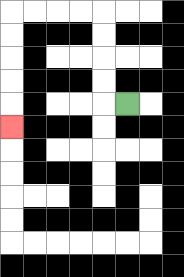{'start': '[5, 4]', 'end': '[0, 5]', 'path_directions': 'L,U,U,U,U,L,L,L,L,D,D,D,D,D', 'path_coordinates': '[[5, 4], [4, 4], [4, 3], [4, 2], [4, 1], [4, 0], [3, 0], [2, 0], [1, 0], [0, 0], [0, 1], [0, 2], [0, 3], [0, 4], [0, 5]]'}